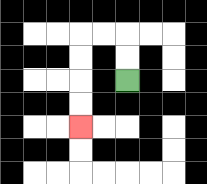{'start': '[5, 3]', 'end': '[3, 5]', 'path_directions': 'U,U,L,L,D,D,D,D', 'path_coordinates': '[[5, 3], [5, 2], [5, 1], [4, 1], [3, 1], [3, 2], [3, 3], [3, 4], [3, 5]]'}